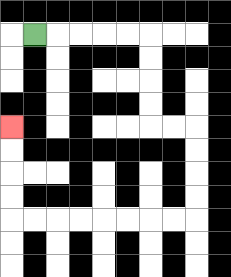{'start': '[1, 1]', 'end': '[0, 5]', 'path_directions': 'R,R,R,R,R,D,D,D,D,R,R,D,D,D,D,L,L,L,L,L,L,L,L,U,U,U,U', 'path_coordinates': '[[1, 1], [2, 1], [3, 1], [4, 1], [5, 1], [6, 1], [6, 2], [6, 3], [6, 4], [6, 5], [7, 5], [8, 5], [8, 6], [8, 7], [8, 8], [8, 9], [7, 9], [6, 9], [5, 9], [4, 9], [3, 9], [2, 9], [1, 9], [0, 9], [0, 8], [0, 7], [0, 6], [0, 5]]'}